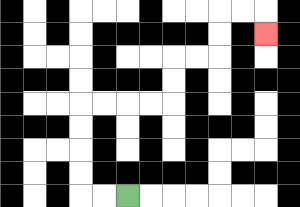{'start': '[5, 8]', 'end': '[11, 1]', 'path_directions': 'L,L,U,U,U,U,R,R,R,R,U,U,R,R,U,U,R,R,D', 'path_coordinates': '[[5, 8], [4, 8], [3, 8], [3, 7], [3, 6], [3, 5], [3, 4], [4, 4], [5, 4], [6, 4], [7, 4], [7, 3], [7, 2], [8, 2], [9, 2], [9, 1], [9, 0], [10, 0], [11, 0], [11, 1]]'}